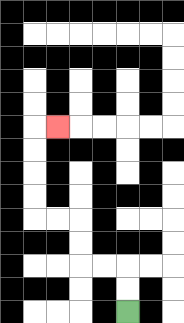{'start': '[5, 13]', 'end': '[2, 5]', 'path_directions': 'U,U,L,L,U,U,L,L,U,U,U,U,R', 'path_coordinates': '[[5, 13], [5, 12], [5, 11], [4, 11], [3, 11], [3, 10], [3, 9], [2, 9], [1, 9], [1, 8], [1, 7], [1, 6], [1, 5], [2, 5]]'}